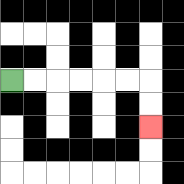{'start': '[0, 3]', 'end': '[6, 5]', 'path_directions': 'R,R,R,R,R,R,D,D', 'path_coordinates': '[[0, 3], [1, 3], [2, 3], [3, 3], [4, 3], [5, 3], [6, 3], [6, 4], [6, 5]]'}